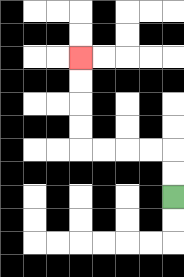{'start': '[7, 8]', 'end': '[3, 2]', 'path_directions': 'U,U,L,L,L,L,U,U,U,U', 'path_coordinates': '[[7, 8], [7, 7], [7, 6], [6, 6], [5, 6], [4, 6], [3, 6], [3, 5], [3, 4], [3, 3], [3, 2]]'}